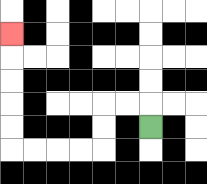{'start': '[6, 5]', 'end': '[0, 1]', 'path_directions': 'U,L,L,D,D,L,L,L,L,U,U,U,U,U', 'path_coordinates': '[[6, 5], [6, 4], [5, 4], [4, 4], [4, 5], [4, 6], [3, 6], [2, 6], [1, 6], [0, 6], [0, 5], [0, 4], [0, 3], [0, 2], [0, 1]]'}